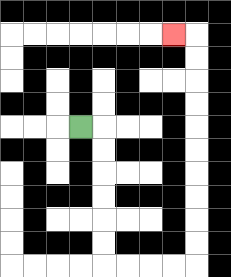{'start': '[3, 5]', 'end': '[7, 1]', 'path_directions': 'R,D,D,D,D,D,D,R,R,R,R,U,U,U,U,U,U,U,U,U,U,L', 'path_coordinates': '[[3, 5], [4, 5], [4, 6], [4, 7], [4, 8], [4, 9], [4, 10], [4, 11], [5, 11], [6, 11], [7, 11], [8, 11], [8, 10], [8, 9], [8, 8], [8, 7], [8, 6], [8, 5], [8, 4], [8, 3], [8, 2], [8, 1], [7, 1]]'}